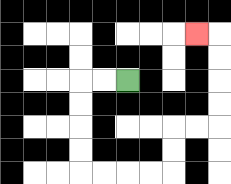{'start': '[5, 3]', 'end': '[8, 1]', 'path_directions': 'L,L,D,D,D,D,R,R,R,R,U,U,R,R,U,U,U,U,L', 'path_coordinates': '[[5, 3], [4, 3], [3, 3], [3, 4], [3, 5], [3, 6], [3, 7], [4, 7], [5, 7], [6, 7], [7, 7], [7, 6], [7, 5], [8, 5], [9, 5], [9, 4], [9, 3], [9, 2], [9, 1], [8, 1]]'}